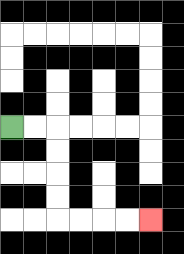{'start': '[0, 5]', 'end': '[6, 9]', 'path_directions': 'R,R,D,D,D,D,R,R,R,R', 'path_coordinates': '[[0, 5], [1, 5], [2, 5], [2, 6], [2, 7], [2, 8], [2, 9], [3, 9], [4, 9], [5, 9], [6, 9]]'}